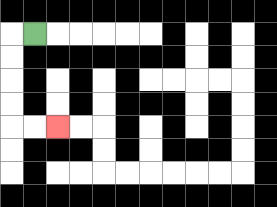{'start': '[1, 1]', 'end': '[2, 5]', 'path_directions': 'L,D,D,D,D,R,R', 'path_coordinates': '[[1, 1], [0, 1], [0, 2], [0, 3], [0, 4], [0, 5], [1, 5], [2, 5]]'}